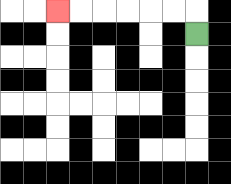{'start': '[8, 1]', 'end': '[2, 0]', 'path_directions': 'U,L,L,L,L,L,L', 'path_coordinates': '[[8, 1], [8, 0], [7, 0], [6, 0], [5, 0], [4, 0], [3, 0], [2, 0]]'}